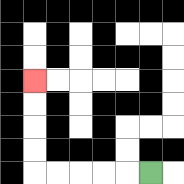{'start': '[6, 7]', 'end': '[1, 3]', 'path_directions': 'L,L,L,L,L,U,U,U,U', 'path_coordinates': '[[6, 7], [5, 7], [4, 7], [3, 7], [2, 7], [1, 7], [1, 6], [1, 5], [1, 4], [1, 3]]'}